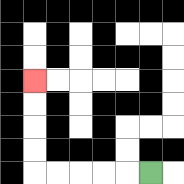{'start': '[6, 7]', 'end': '[1, 3]', 'path_directions': 'L,L,L,L,L,U,U,U,U', 'path_coordinates': '[[6, 7], [5, 7], [4, 7], [3, 7], [2, 7], [1, 7], [1, 6], [1, 5], [1, 4], [1, 3]]'}